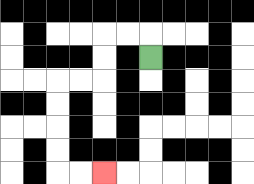{'start': '[6, 2]', 'end': '[4, 7]', 'path_directions': 'U,L,L,D,D,L,L,D,D,D,D,R,R', 'path_coordinates': '[[6, 2], [6, 1], [5, 1], [4, 1], [4, 2], [4, 3], [3, 3], [2, 3], [2, 4], [2, 5], [2, 6], [2, 7], [3, 7], [4, 7]]'}